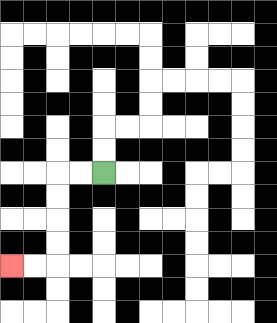{'start': '[4, 7]', 'end': '[0, 11]', 'path_directions': 'L,L,D,D,D,D,L,L', 'path_coordinates': '[[4, 7], [3, 7], [2, 7], [2, 8], [2, 9], [2, 10], [2, 11], [1, 11], [0, 11]]'}